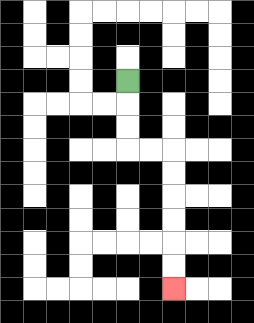{'start': '[5, 3]', 'end': '[7, 12]', 'path_directions': 'D,D,D,R,R,D,D,D,D,D,D', 'path_coordinates': '[[5, 3], [5, 4], [5, 5], [5, 6], [6, 6], [7, 6], [7, 7], [7, 8], [7, 9], [7, 10], [7, 11], [7, 12]]'}